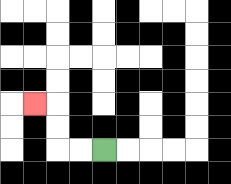{'start': '[4, 6]', 'end': '[1, 4]', 'path_directions': 'L,L,U,U,L', 'path_coordinates': '[[4, 6], [3, 6], [2, 6], [2, 5], [2, 4], [1, 4]]'}